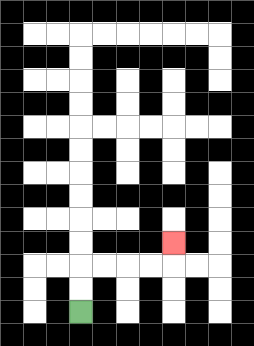{'start': '[3, 13]', 'end': '[7, 10]', 'path_directions': 'U,U,R,R,R,R,U', 'path_coordinates': '[[3, 13], [3, 12], [3, 11], [4, 11], [5, 11], [6, 11], [7, 11], [7, 10]]'}